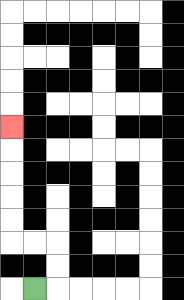{'start': '[1, 12]', 'end': '[0, 5]', 'path_directions': 'R,U,U,L,L,U,U,U,U,U', 'path_coordinates': '[[1, 12], [2, 12], [2, 11], [2, 10], [1, 10], [0, 10], [0, 9], [0, 8], [0, 7], [0, 6], [0, 5]]'}